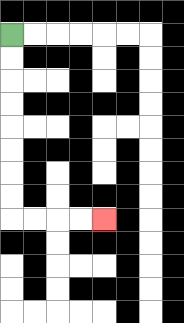{'start': '[0, 1]', 'end': '[4, 9]', 'path_directions': 'D,D,D,D,D,D,D,D,R,R,R,R', 'path_coordinates': '[[0, 1], [0, 2], [0, 3], [0, 4], [0, 5], [0, 6], [0, 7], [0, 8], [0, 9], [1, 9], [2, 9], [3, 9], [4, 9]]'}